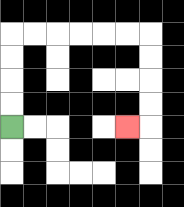{'start': '[0, 5]', 'end': '[5, 5]', 'path_directions': 'U,U,U,U,R,R,R,R,R,R,D,D,D,D,L', 'path_coordinates': '[[0, 5], [0, 4], [0, 3], [0, 2], [0, 1], [1, 1], [2, 1], [3, 1], [4, 1], [5, 1], [6, 1], [6, 2], [6, 3], [6, 4], [6, 5], [5, 5]]'}